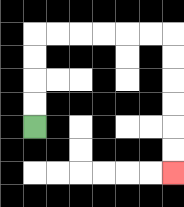{'start': '[1, 5]', 'end': '[7, 7]', 'path_directions': 'U,U,U,U,R,R,R,R,R,R,D,D,D,D,D,D', 'path_coordinates': '[[1, 5], [1, 4], [1, 3], [1, 2], [1, 1], [2, 1], [3, 1], [4, 1], [5, 1], [6, 1], [7, 1], [7, 2], [7, 3], [7, 4], [7, 5], [7, 6], [7, 7]]'}